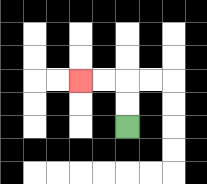{'start': '[5, 5]', 'end': '[3, 3]', 'path_directions': 'U,U,L,L', 'path_coordinates': '[[5, 5], [5, 4], [5, 3], [4, 3], [3, 3]]'}